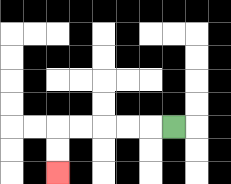{'start': '[7, 5]', 'end': '[2, 7]', 'path_directions': 'L,L,L,L,L,D,D', 'path_coordinates': '[[7, 5], [6, 5], [5, 5], [4, 5], [3, 5], [2, 5], [2, 6], [2, 7]]'}